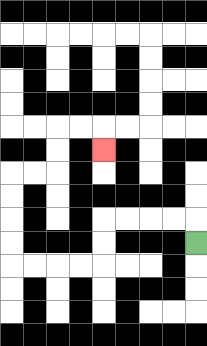{'start': '[8, 10]', 'end': '[4, 6]', 'path_directions': 'U,L,L,L,L,D,D,L,L,L,L,U,U,U,U,R,R,U,U,R,R,D', 'path_coordinates': '[[8, 10], [8, 9], [7, 9], [6, 9], [5, 9], [4, 9], [4, 10], [4, 11], [3, 11], [2, 11], [1, 11], [0, 11], [0, 10], [0, 9], [0, 8], [0, 7], [1, 7], [2, 7], [2, 6], [2, 5], [3, 5], [4, 5], [4, 6]]'}